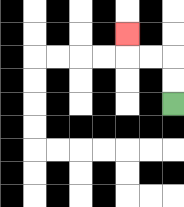{'start': '[7, 4]', 'end': '[5, 1]', 'path_directions': 'U,U,L,L,U', 'path_coordinates': '[[7, 4], [7, 3], [7, 2], [6, 2], [5, 2], [5, 1]]'}